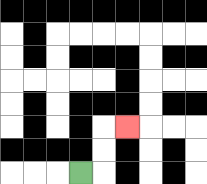{'start': '[3, 7]', 'end': '[5, 5]', 'path_directions': 'R,U,U,R', 'path_coordinates': '[[3, 7], [4, 7], [4, 6], [4, 5], [5, 5]]'}